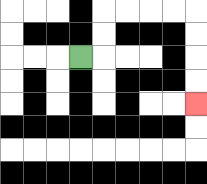{'start': '[3, 2]', 'end': '[8, 4]', 'path_directions': 'R,U,U,R,R,R,R,D,D,D,D', 'path_coordinates': '[[3, 2], [4, 2], [4, 1], [4, 0], [5, 0], [6, 0], [7, 0], [8, 0], [8, 1], [8, 2], [8, 3], [8, 4]]'}